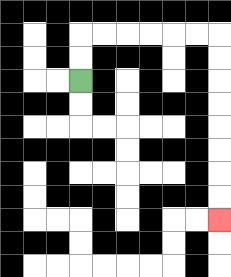{'start': '[3, 3]', 'end': '[9, 9]', 'path_directions': 'U,U,R,R,R,R,R,R,D,D,D,D,D,D,D,D', 'path_coordinates': '[[3, 3], [3, 2], [3, 1], [4, 1], [5, 1], [6, 1], [7, 1], [8, 1], [9, 1], [9, 2], [9, 3], [9, 4], [9, 5], [9, 6], [9, 7], [9, 8], [9, 9]]'}